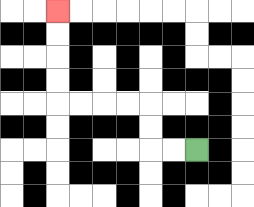{'start': '[8, 6]', 'end': '[2, 0]', 'path_directions': 'L,L,U,U,L,L,L,L,U,U,U,U', 'path_coordinates': '[[8, 6], [7, 6], [6, 6], [6, 5], [6, 4], [5, 4], [4, 4], [3, 4], [2, 4], [2, 3], [2, 2], [2, 1], [2, 0]]'}